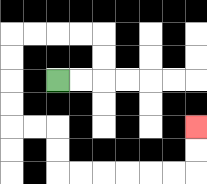{'start': '[2, 3]', 'end': '[8, 5]', 'path_directions': 'R,R,U,U,L,L,L,L,D,D,D,D,R,R,D,D,R,R,R,R,R,R,U,U', 'path_coordinates': '[[2, 3], [3, 3], [4, 3], [4, 2], [4, 1], [3, 1], [2, 1], [1, 1], [0, 1], [0, 2], [0, 3], [0, 4], [0, 5], [1, 5], [2, 5], [2, 6], [2, 7], [3, 7], [4, 7], [5, 7], [6, 7], [7, 7], [8, 7], [8, 6], [8, 5]]'}